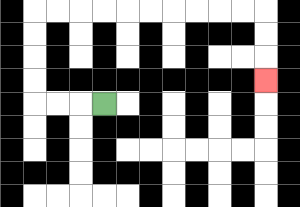{'start': '[4, 4]', 'end': '[11, 3]', 'path_directions': 'L,L,L,U,U,U,U,R,R,R,R,R,R,R,R,R,R,D,D,D', 'path_coordinates': '[[4, 4], [3, 4], [2, 4], [1, 4], [1, 3], [1, 2], [1, 1], [1, 0], [2, 0], [3, 0], [4, 0], [5, 0], [6, 0], [7, 0], [8, 0], [9, 0], [10, 0], [11, 0], [11, 1], [11, 2], [11, 3]]'}